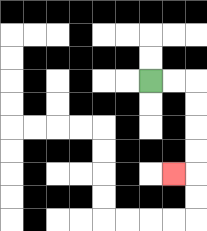{'start': '[6, 3]', 'end': '[7, 7]', 'path_directions': 'R,R,D,D,D,D,L', 'path_coordinates': '[[6, 3], [7, 3], [8, 3], [8, 4], [8, 5], [8, 6], [8, 7], [7, 7]]'}